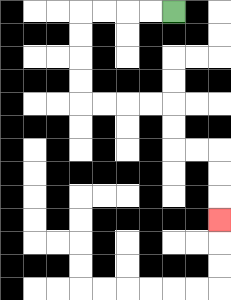{'start': '[7, 0]', 'end': '[9, 9]', 'path_directions': 'L,L,L,L,D,D,D,D,R,R,R,R,D,D,R,R,D,D,D', 'path_coordinates': '[[7, 0], [6, 0], [5, 0], [4, 0], [3, 0], [3, 1], [3, 2], [3, 3], [3, 4], [4, 4], [5, 4], [6, 4], [7, 4], [7, 5], [7, 6], [8, 6], [9, 6], [9, 7], [9, 8], [9, 9]]'}